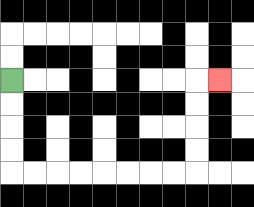{'start': '[0, 3]', 'end': '[9, 3]', 'path_directions': 'D,D,D,D,R,R,R,R,R,R,R,R,U,U,U,U,R', 'path_coordinates': '[[0, 3], [0, 4], [0, 5], [0, 6], [0, 7], [1, 7], [2, 7], [3, 7], [4, 7], [5, 7], [6, 7], [7, 7], [8, 7], [8, 6], [8, 5], [8, 4], [8, 3], [9, 3]]'}